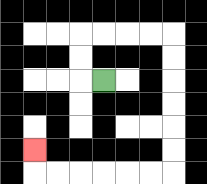{'start': '[4, 3]', 'end': '[1, 6]', 'path_directions': 'L,U,U,R,R,R,R,D,D,D,D,D,D,L,L,L,L,L,L,U', 'path_coordinates': '[[4, 3], [3, 3], [3, 2], [3, 1], [4, 1], [5, 1], [6, 1], [7, 1], [7, 2], [7, 3], [7, 4], [7, 5], [7, 6], [7, 7], [6, 7], [5, 7], [4, 7], [3, 7], [2, 7], [1, 7], [1, 6]]'}